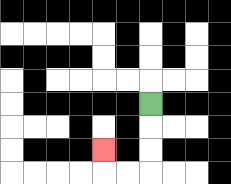{'start': '[6, 4]', 'end': '[4, 6]', 'path_directions': 'D,D,D,L,L,U', 'path_coordinates': '[[6, 4], [6, 5], [6, 6], [6, 7], [5, 7], [4, 7], [4, 6]]'}